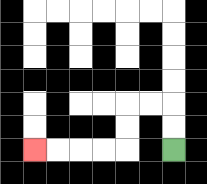{'start': '[7, 6]', 'end': '[1, 6]', 'path_directions': 'U,U,L,L,D,D,L,L,L,L', 'path_coordinates': '[[7, 6], [7, 5], [7, 4], [6, 4], [5, 4], [5, 5], [5, 6], [4, 6], [3, 6], [2, 6], [1, 6]]'}